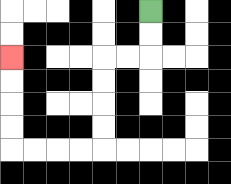{'start': '[6, 0]', 'end': '[0, 2]', 'path_directions': 'D,D,L,L,D,D,D,D,L,L,L,L,U,U,U,U', 'path_coordinates': '[[6, 0], [6, 1], [6, 2], [5, 2], [4, 2], [4, 3], [4, 4], [4, 5], [4, 6], [3, 6], [2, 6], [1, 6], [0, 6], [0, 5], [0, 4], [0, 3], [0, 2]]'}